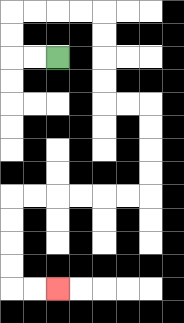{'start': '[2, 2]', 'end': '[2, 12]', 'path_directions': 'L,L,U,U,R,R,R,R,D,D,D,D,R,R,D,D,D,D,L,L,L,L,L,L,D,D,D,D,R,R', 'path_coordinates': '[[2, 2], [1, 2], [0, 2], [0, 1], [0, 0], [1, 0], [2, 0], [3, 0], [4, 0], [4, 1], [4, 2], [4, 3], [4, 4], [5, 4], [6, 4], [6, 5], [6, 6], [6, 7], [6, 8], [5, 8], [4, 8], [3, 8], [2, 8], [1, 8], [0, 8], [0, 9], [0, 10], [0, 11], [0, 12], [1, 12], [2, 12]]'}